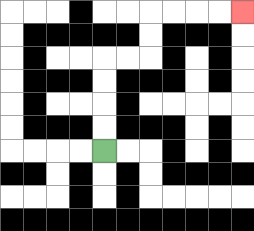{'start': '[4, 6]', 'end': '[10, 0]', 'path_directions': 'U,U,U,U,R,R,U,U,R,R,R,R', 'path_coordinates': '[[4, 6], [4, 5], [4, 4], [4, 3], [4, 2], [5, 2], [6, 2], [6, 1], [6, 0], [7, 0], [8, 0], [9, 0], [10, 0]]'}